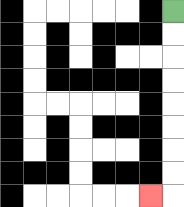{'start': '[7, 0]', 'end': '[6, 8]', 'path_directions': 'D,D,D,D,D,D,D,D,L', 'path_coordinates': '[[7, 0], [7, 1], [7, 2], [7, 3], [7, 4], [7, 5], [7, 6], [7, 7], [7, 8], [6, 8]]'}